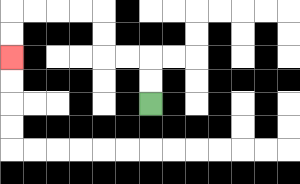{'start': '[6, 4]', 'end': '[0, 2]', 'path_directions': 'U,U,L,L,U,U,L,L,L,L,D,D', 'path_coordinates': '[[6, 4], [6, 3], [6, 2], [5, 2], [4, 2], [4, 1], [4, 0], [3, 0], [2, 0], [1, 0], [0, 0], [0, 1], [0, 2]]'}